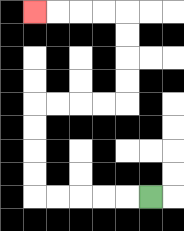{'start': '[6, 8]', 'end': '[1, 0]', 'path_directions': 'L,L,L,L,L,U,U,U,U,R,R,R,R,U,U,U,U,L,L,L,L', 'path_coordinates': '[[6, 8], [5, 8], [4, 8], [3, 8], [2, 8], [1, 8], [1, 7], [1, 6], [1, 5], [1, 4], [2, 4], [3, 4], [4, 4], [5, 4], [5, 3], [5, 2], [5, 1], [5, 0], [4, 0], [3, 0], [2, 0], [1, 0]]'}